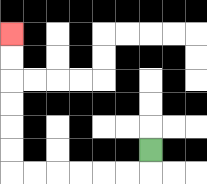{'start': '[6, 6]', 'end': '[0, 1]', 'path_directions': 'D,L,L,L,L,L,L,U,U,U,U,U,U', 'path_coordinates': '[[6, 6], [6, 7], [5, 7], [4, 7], [3, 7], [2, 7], [1, 7], [0, 7], [0, 6], [0, 5], [0, 4], [0, 3], [0, 2], [0, 1]]'}